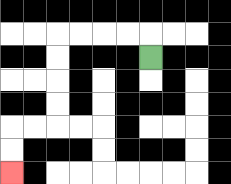{'start': '[6, 2]', 'end': '[0, 7]', 'path_directions': 'U,L,L,L,L,D,D,D,D,L,L,D,D', 'path_coordinates': '[[6, 2], [6, 1], [5, 1], [4, 1], [3, 1], [2, 1], [2, 2], [2, 3], [2, 4], [2, 5], [1, 5], [0, 5], [0, 6], [0, 7]]'}